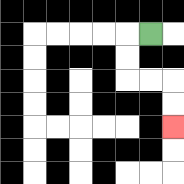{'start': '[6, 1]', 'end': '[7, 5]', 'path_directions': 'L,D,D,R,R,D,D', 'path_coordinates': '[[6, 1], [5, 1], [5, 2], [5, 3], [6, 3], [7, 3], [7, 4], [7, 5]]'}